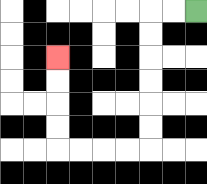{'start': '[8, 0]', 'end': '[2, 2]', 'path_directions': 'L,L,D,D,D,D,D,D,L,L,L,L,U,U,U,U', 'path_coordinates': '[[8, 0], [7, 0], [6, 0], [6, 1], [6, 2], [6, 3], [6, 4], [6, 5], [6, 6], [5, 6], [4, 6], [3, 6], [2, 6], [2, 5], [2, 4], [2, 3], [2, 2]]'}